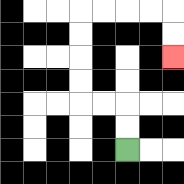{'start': '[5, 6]', 'end': '[7, 2]', 'path_directions': 'U,U,L,L,U,U,U,U,R,R,R,R,D,D', 'path_coordinates': '[[5, 6], [5, 5], [5, 4], [4, 4], [3, 4], [3, 3], [3, 2], [3, 1], [3, 0], [4, 0], [5, 0], [6, 0], [7, 0], [7, 1], [7, 2]]'}